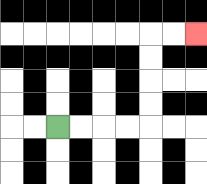{'start': '[2, 5]', 'end': '[8, 1]', 'path_directions': 'R,R,R,R,U,U,U,U,R,R', 'path_coordinates': '[[2, 5], [3, 5], [4, 5], [5, 5], [6, 5], [6, 4], [6, 3], [6, 2], [6, 1], [7, 1], [8, 1]]'}